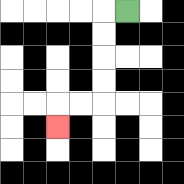{'start': '[5, 0]', 'end': '[2, 5]', 'path_directions': 'L,D,D,D,D,L,L,D', 'path_coordinates': '[[5, 0], [4, 0], [4, 1], [4, 2], [4, 3], [4, 4], [3, 4], [2, 4], [2, 5]]'}